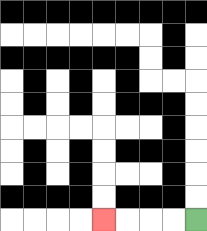{'start': '[8, 9]', 'end': '[4, 9]', 'path_directions': 'L,L,L,L', 'path_coordinates': '[[8, 9], [7, 9], [6, 9], [5, 9], [4, 9]]'}